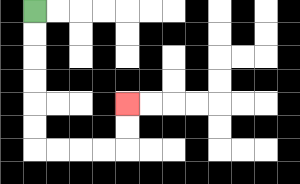{'start': '[1, 0]', 'end': '[5, 4]', 'path_directions': 'D,D,D,D,D,D,R,R,R,R,U,U', 'path_coordinates': '[[1, 0], [1, 1], [1, 2], [1, 3], [1, 4], [1, 5], [1, 6], [2, 6], [3, 6], [4, 6], [5, 6], [5, 5], [5, 4]]'}